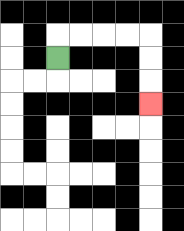{'start': '[2, 2]', 'end': '[6, 4]', 'path_directions': 'U,R,R,R,R,D,D,D', 'path_coordinates': '[[2, 2], [2, 1], [3, 1], [4, 1], [5, 1], [6, 1], [6, 2], [6, 3], [6, 4]]'}